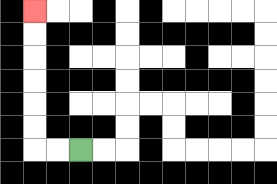{'start': '[3, 6]', 'end': '[1, 0]', 'path_directions': 'L,L,U,U,U,U,U,U', 'path_coordinates': '[[3, 6], [2, 6], [1, 6], [1, 5], [1, 4], [1, 3], [1, 2], [1, 1], [1, 0]]'}